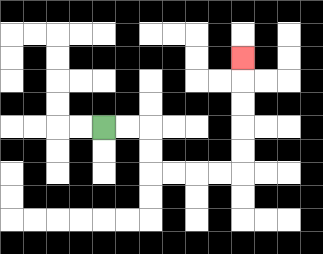{'start': '[4, 5]', 'end': '[10, 2]', 'path_directions': 'R,R,D,D,R,R,R,R,U,U,U,U,U', 'path_coordinates': '[[4, 5], [5, 5], [6, 5], [6, 6], [6, 7], [7, 7], [8, 7], [9, 7], [10, 7], [10, 6], [10, 5], [10, 4], [10, 3], [10, 2]]'}